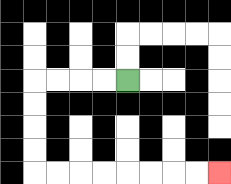{'start': '[5, 3]', 'end': '[9, 7]', 'path_directions': 'L,L,L,L,D,D,D,D,R,R,R,R,R,R,R,R', 'path_coordinates': '[[5, 3], [4, 3], [3, 3], [2, 3], [1, 3], [1, 4], [1, 5], [1, 6], [1, 7], [2, 7], [3, 7], [4, 7], [5, 7], [6, 7], [7, 7], [8, 7], [9, 7]]'}